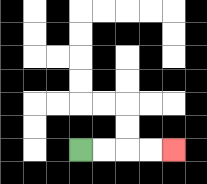{'start': '[3, 6]', 'end': '[7, 6]', 'path_directions': 'R,R,R,R', 'path_coordinates': '[[3, 6], [4, 6], [5, 6], [6, 6], [7, 6]]'}